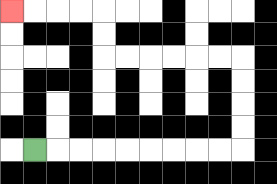{'start': '[1, 6]', 'end': '[0, 0]', 'path_directions': 'R,R,R,R,R,R,R,R,R,U,U,U,U,L,L,L,L,L,L,U,U,L,L,L,L', 'path_coordinates': '[[1, 6], [2, 6], [3, 6], [4, 6], [5, 6], [6, 6], [7, 6], [8, 6], [9, 6], [10, 6], [10, 5], [10, 4], [10, 3], [10, 2], [9, 2], [8, 2], [7, 2], [6, 2], [5, 2], [4, 2], [4, 1], [4, 0], [3, 0], [2, 0], [1, 0], [0, 0]]'}